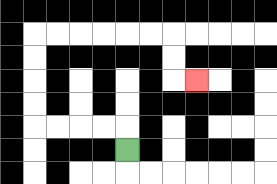{'start': '[5, 6]', 'end': '[8, 3]', 'path_directions': 'U,L,L,L,L,U,U,U,U,R,R,R,R,R,R,D,D,R', 'path_coordinates': '[[5, 6], [5, 5], [4, 5], [3, 5], [2, 5], [1, 5], [1, 4], [1, 3], [1, 2], [1, 1], [2, 1], [3, 1], [4, 1], [5, 1], [6, 1], [7, 1], [7, 2], [7, 3], [8, 3]]'}